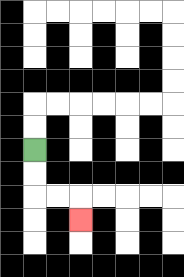{'start': '[1, 6]', 'end': '[3, 9]', 'path_directions': 'D,D,R,R,D', 'path_coordinates': '[[1, 6], [1, 7], [1, 8], [2, 8], [3, 8], [3, 9]]'}